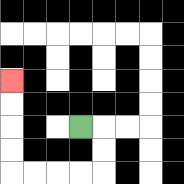{'start': '[3, 5]', 'end': '[0, 3]', 'path_directions': 'R,D,D,L,L,L,L,U,U,U,U', 'path_coordinates': '[[3, 5], [4, 5], [4, 6], [4, 7], [3, 7], [2, 7], [1, 7], [0, 7], [0, 6], [0, 5], [0, 4], [0, 3]]'}